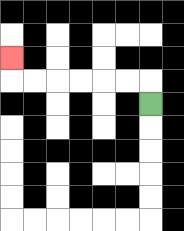{'start': '[6, 4]', 'end': '[0, 2]', 'path_directions': 'U,L,L,L,L,L,L,U', 'path_coordinates': '[[6, 4], [6, 3], [5, 3], [4, 3], [3, 3], [2, 3], [1, 3], [0, 3], [0, 2]]'}